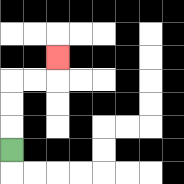{'start': '[0, 6]', 'end': '[2, 2]', 'path_directions': 'U,U,U,R,R,U', 'path_coordinates': '[[0, 6], [0, 5], [0, 4], [0, 3], [1, 3], [2, 3], [2, 2]]'}